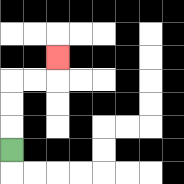{'start': '[0, 6]', 'end': '[2, 2]', 'path_directions': 'U,U,U,R,R,U', 'path_coordinates': '[[0, 6], [0, 5], [0, 4], [0, 3], [1, 3], [2, 3], [2, 2]]'}